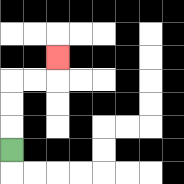{'start': '[0, 6]', 'end': '[2, 2]', 'path_directions': 'U,U,U,R,R,U', 'path_coordinates': '[[0, 6], [0, 5], [0, 4], [0, 3], [1, 3], [2, 3], [2, 2]]'}